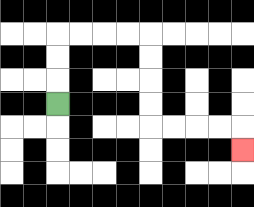{'start': '[2, 4]', 'end': '[10, 6]', 'path_directions': 'U,U,U,R,R,R,R,D,D,D,D,R,R,R,R,D', 'path_coordinates': '[[2, 4], [2, 3], [2, 2], [2, 1], [3, 1], [4, 1], [5, 1], [6, 1], [6, 2], [6, 3], [6, 4], [6, 5], [7, 5], [8, 5], [9, 5], [10, 5], [10, 6]]'}